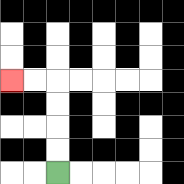{'start': '[2, 7]', 'end': '[0, 3]', 'path_directions': 'U,U,U,U,L,L', 'path_coordinates': '[[2, 7], [2, 6], [2, 5], [2, 4], [2, 3], [1, 3], [0, 3]]'}